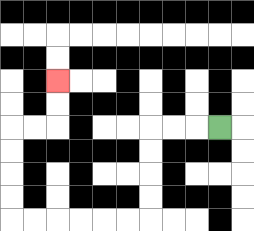{'start': '[9, 5]', 'end': '[2, 3]', 'path_directions': 'L,L,L,D,D,D,D,L,L,L,L,L,L,U,U,U,U,R,R,U,U', 'path_coordinates': '[[9, 5], [8, 5], [7, 5], [6, 5], [6, 6], [6, 7], [6, 8], [6, 9], [5, 9], [4, 9], [3, 9], [2, 9], [1, 9], [0, 9], [0, 8], [0, 7], [0, 6], [0, 5], [1, 5], [2, 5], [2, 4], [2, 3]]'}